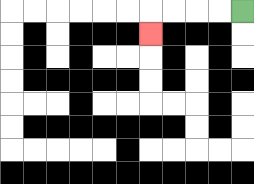{'start': '[10, 0]', 'end': '[6, 1]', 'path_directions': 'L,L,L,L,D', 'path_coordinates': '[[10, 0], [9, 0], [8, 0], [7, 0], [6, 0], [6, 1]]'}